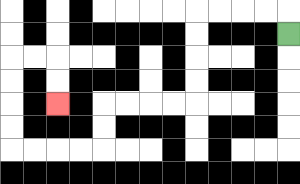{'start': '[12, 1]', 'end': '[2, 4]', 'path_directions': 'U,L,L,L,L,D,D,D,D,L,L,L,L,D,D,L,L,L,L,U,U,U,U,R,R,D,D', 'path_coordinates': '[[12, 1], [12, 0], [11, 0], [10, 0], [9, 0], [8, 0], [8, 1], [8, 2], [8, 3], [8, 4], [7, 4], [6, 4], [5, 4], [4, 4], [4, 5], [4, 6], [3, 6], [2, 6], [1, 6], [0, 6], [0, 5], [0, 4], [0, 3], [0, 2], [1, 2], [2, 2], [2, 3], [2, 4]]'}